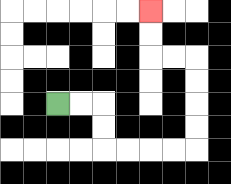{'start': '[2, 4]', 'end': '[6, 0]', 'path_directions': 'R,R,D,D,R,R,R,R,U,U,U,U,L,L,U,U', 'path_coordinates': '[[2, 4], [3, 4], [4, 4], [4, 5], [4, 6], [5, 6], [6, 6], [7, 6], [8, 6], [8, 5], [8, 4], [8, 3], [8, 2], [7, 2], [6, 2], [6, 1], [6, 0]]'}